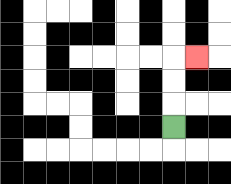{'start': '[7, 5]', 'end': '[8, 2]', 'path_directions': 'U,U,U,R', 'path_coordinates': '[[7, 5], [7, 4], [7, 3], [7, 2], [8, 2]]'}